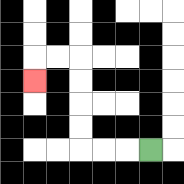{'start': '[6, 6]', 'end': '[1, 3]', 'path_directions': 'L,L,L,U,U,U,U,L,L,D', 'path_coordinates': '[[6, 6], [5, 6], [4, 6], [3, 6], [3, 5], [3, 4], [3, 3], [3, 2], [2, 2], [1, 2], [1, 3]]'}